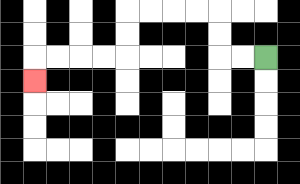{'start': '[11, 2]', 'end': '[1, 3]', 'path_directions': 'L,L,U,U,L,L,L,L,D,D,L,L,L,L,D', 'path_coordinates': '[[11, 2], [10, 2], [9, 2], [9, 1], [9, 0], [8, 0], [7, 0], [6, 0], [5, 0], [5, 1], [5, 2], [4, 2], [3, 2], [2, 2], [1, 2], [1, 3]]'}